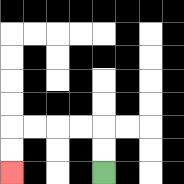{'start': '[4, 7]', 'end': '[0, 7]', 'path_directions': 'U,U,L,L,L,L,D,D', 'path_coordinates': '[[4, 7], [4, 6], [4, 5], [3, 5], [2, 5], [1, 5], [0, 5], [0, 6], [0, 7]]'}